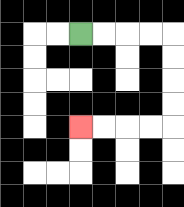{'start': '[3, 1]', 'end': '[3, 5]', 'path_directions': 'R,R,R,R,D,D,D,D,L,L,L,L', 'path_coordinates': '[[3, 1], [4, 1], [5, 1], [6, 1], [7, 1], [7, 2], [7, 3], [7, 4], [7, 5], [6, 5], [5, 5], [4, 5], [3, 5]]'}